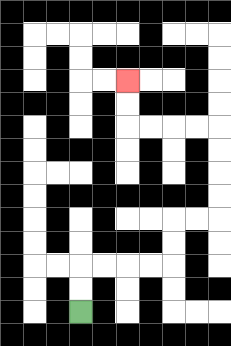{'start': '[3, 13]', 'end': '[5, 3]', 'path_directions': 'U,U,R,R,R,R,U,U,R,R,U,U,U,U,L,L,L,L,U,U', 'path_coordinates': '[[3, 13], [3, 12], [3, 11], [4, 11], [5, 11], [6, 11], [7, 11], [7, 10], [7, 9], [8, 9], [9, 9], [9, 8], [9, 7], [9, 6], [9, 5], [8, 5], [7, 5], [6, 5], [5, 5], [5, 4], [5, 3]]'}